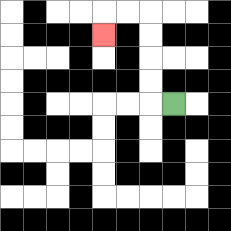{'start': '[7, 4]', 'end': '[4, 1]', 'path_directions': 'L,U,U,U,U,L,L,D', 'path_coordinates': '[[7, 4], [6, 4], [6, 3], [6, 2], [6, 1], [6, 0], [5, 0], [4, 0], [4, 1]]'}